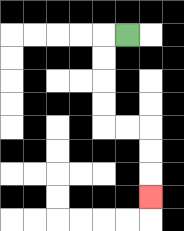{'start': '[5, 1]', 'end': '[6, 8]', 'path_directions': 'L,D,D,D,D,R,R,D,D,D', 'path_coordinates': '[[5, 1], [4, 1], [4, 2], [4, 3], [4, 4], [4, 5], [5, 5], [6, 5], [6, 6], [6, 7], [6, 8]]'}